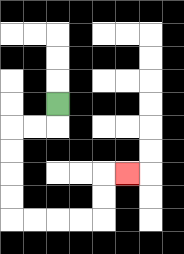{'start': '[2, 4]', 'end': '[5, 7]', 'path_directions': 'D,L,L,D,D,D,D,R,R,R,R,U,U,R', 'path_coordinates': '[[2, 4], [2, 5], [1, 5], [0, 5], [0, 6], [0, 7], [0, 8], [0, 9], [1, 9], [2, 9], [3, 9], [4, 9], [4, 8], [4, 7], [5, 7]]'}